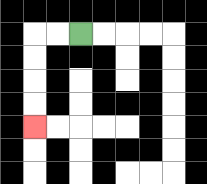{'start': '[3, 1]', 'end': '[1, 5]', 'path_directions': 'L,L,D,D,D,D', 'path_coordinates': '[[3, 1], [2, 1], [1, 1], [1, 2], [1, 3], [1, 4], [1, 5]]'}